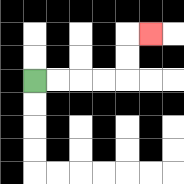{'start': '[1, 3]', 'end': '[6, 1]', 'path_directions': 'R,R,R,R,U,U,R', 'path_coordinates': '[[1, 3], [2, 3], [3, 3], [4, 3], [5, 3], [5, 2], [5, 1], [6, 1]]'}